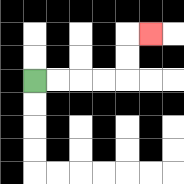{'start': '[1, 3]', 'end': '[6, 1]', 'path_directions': 'R,R,R,R,U,U,R', 'path_coordinates': '[[1, 3], [2, 3], [3, 3], [4, 3], [5, 3], [5, 2], [5, 1], [6, 1]]'}